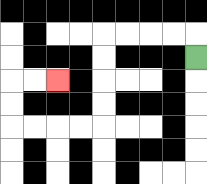{'start': '[8, 2]', 'end': '[2, 3]', 'path_directions': 'U,L,L,L,L,D,D,D,D,L,L,L,L,U,U,R,R', 'path_coordinates': '[[8, 2], [8, 1], [7, 1], [6, 1], [5, 1], [4, 1], [4, 2], [4, 3], [4, 4], [4, 5], [3, 5], [2, 5], [1, 5], [0, 5], [0, 4], [0, 3], [1, 3], [2, 3]]'}